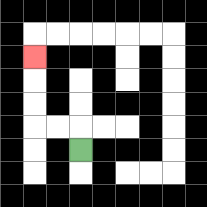{'start': '[3, 6]', 'end': '[1, 2]', 'path_directions': 'U,L,L,U,U,U', 'path_coordinates': '[[3, 6], [3, 5], [2, 5], [1, 5], [1, 4], [1, 3], [1, 2]]'}